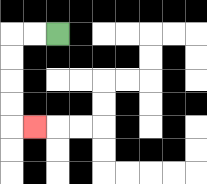{'start': '[2, 1]', 'end': '[1, 5]', 'path_directions': 'L,L,D,D,D,D,R', 'path_coordinates': '[[2, 1], [1, 1], [0, 1], [0, 2], [0, 3], [0, 4], [0, 5], [1, 5]]'}